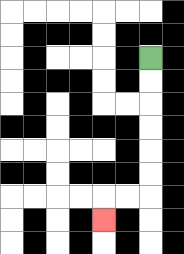{'start': '[6, 2]', 'end': '[4, 9]', 'path_directions': 'D,D,D,D,D,D,L,L,D', 'path_coordinates': '[[6, 2], [6, 3], [6, 4], [6, 5], [6, 6], [6, 7], [6, 8], [5, 8], [4, 8], [4, 9]]'}